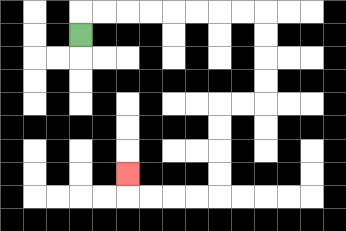{'start': '[3, 1]', 'end': '[5, 7]', 'path_directions': 'U,R,R,R,R,R,R,R,R,D,D,D,D,L,L,D,D,D,D,L,L,L,L,U', 'path_coordinates': '[[3, 1], [3, 0], [4, 0], [5, 0], [6, 0], [7, 0], [8, 0], [9, 0], [10, 0], [11, 0], [11, 1], [11, 2], [11, 3], [11, 4], [10, 4], [9, 4], [9, 5], [9, 6], [9, 7], [9, 8], [8, 8], [7, 8], [6, 8], [5, 8], [5, 7]]'}